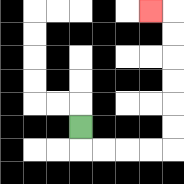{'start': '[3, 5]', 'end': '[6, 0]', 'path_directions': 'D,R,R,R,R,U,U,U,U,U,U,L', 'path_coordinates': '[[3, 5], [3, 6], [4, 6], [5, 6], [6, 6], [7, 6], [7, 5], [7, 4], [7, 3], [7, 2], [7, 1], [7, 0], [6, 0]]'}